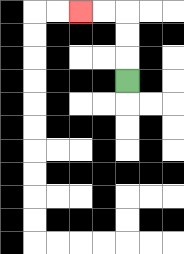{'start': '[5, 3]', 'end': '[3, 0]', 'path_directions': 'U,U,U,L,L', 'path_coordinates': '[[5, 3], [5, 2], [5, 1], [5, 0], [4, 0], [3, 0]]'}